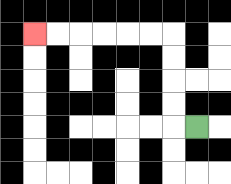{'start': '[8, 5]', 'end': '[1, 1]', 'path_directions': 'L,U,U,U,U,L,L,L,L,L,L', 'path_coordinates': '[[8, 5], [7, 5], [7, 4], [7, 3], [7, 2], [7, 1], [6, 1], [5, 1], [4, 1], [3, 1], [2, 1], [1, 1]]'}